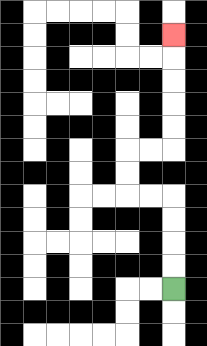{'start': '[7, 12]', 'end': '[7, 1]', 'path_directions': 'U,U,U,U,L,L,U,U,R,R,U,U,U,U,U', 'path_coordinates': '[[7, 12], [7, 11], [7, 10], [7, 9], [7, 8], [6, 8], [5, 8], [5, 7], [5, 6], [6, 6], [7, 6], [7, 5], [7, 4], [7, 3], [7, 2], [7, 1]]'}